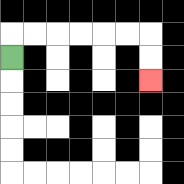{'start': '[0, 2]', 'end': '[6, 3]', 'path_directions': 'U,R,R,R,R,R,R,D,D', 'path_coordinates': '[[0, 2], [0, 1], [1, 1], [2, 1], [3, 1], [4, 1], [5, 1], [6, 1], [6, 2], [6, 3]]'}